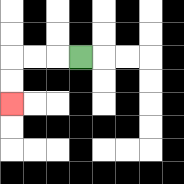{'start': '[3, 2]', 'end': '[0, 4]', 'path_directions': 'L,L,L,D,D', 'path_coordinates': '[[3, 2], [2, 2], [1, 2], [0, 2], [0, 3], [0, 4]]'}